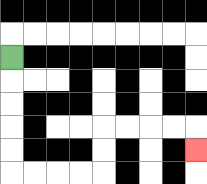{'start': '[0, 2]', 'end': '[8, 6]', 'path_directions': 'D,D,D,D,D,R,R,R,R,U,U,R,R,R,R,D', 'path_coordinates': '[[0, 2], [0, 3], [0, 4], [0, 5], [0, 6], [0, 7], [1, 7], [2, 7], [3, 7], [4, 7], [4, 6], [4, 5], [5, 5], [6, 5], [7, 5], [8, 5], [8, 6]]'}